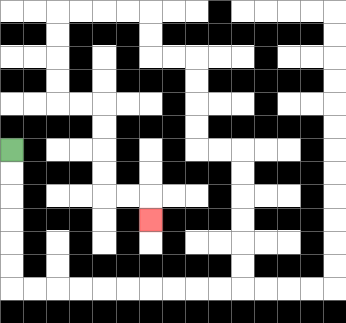{'start': '[0, 6]', 'end': '[6, 9]', 'path_directions': 'D,D,D,D,D,D,R,R,R,R,R,R,R,R,R,R,U,U,U,U,U,U,L,L,U,U,U,U,L,L,U,U,L,L,L,L,D,D,D,D,R,R,D,D,D,D,R,R,D', 'path_coordinates': '[[0, 6], [0, 7], [0, 8], [0, 9], [0, 10], [0, 11], [0, 12], [1, 12], [2, 12], [3, 12], [4, 12], [5, 12], [6, 12], [7, 12], [8, 12], [9, 12], [10, 12], [10, 11], [10, 10], [10, 9], [10, 8], [10, 7], [10, 6], [9, 6], [8, 6], [8, 5], [8, 4], [8, 3], [8, 2], [7, 2], [6, 2], [6, 1], [6, 0], [5, 0], [4, 0], [3, 0], [2, 0], [2, 1], [2, 2], [2, 3], [2, 4], [3, 4], [4, 4], [4, 5], [4, 6], [4, 7], [4, 8], [5, 8], [6, 8], [6, 9]]'}